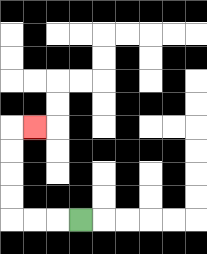{'start': '[3, 9]', 'end': '[1, 5]', 'path_directions': 'L,L,L,U,U,U,U,R', 'path_coordinates': '[[3, 9], [2, 9], [1, 9], [0, 9], [0, 8], [0, 7], [0, 6], [0, 5], [1, 5]]'}